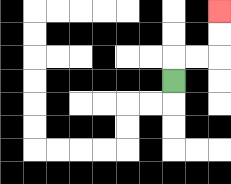{'start': '[7, 3]', 'end': '[9, 0]', 'path_directions': 'U,R,R,U,U', 'path_coordinates': '[[7, 3], [7, 2], [8, 2], [9, 2], [9, 1], [9, 0]]'}